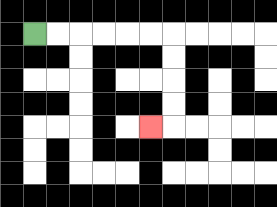{'start': '[1, 1]', 'end': '[6, 5]', 'path_directions': 'R,R,R,R,R,R,D,D,D,D,L', 'path_coordinates': '[[1, 1], [2, 1], [3, 1], [4, 1], [5, 1], [6, 1], [7, 1], [7, 2], [7, 3], [7, 4], [7, 5], [6, 5]]'}